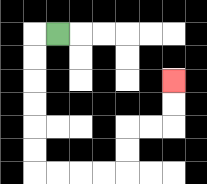{'start': '[2, 1]', 'end': '[7, 3]', 'path_directions': 'L,D,D,D,D,D,D,R,R,R,R,U,U,R,R,U,U', 'path_coordinates': '[[2, 1], [1, 1], [1, 2], [1, 3], [1, 4], [1, 5], [1, 6], [1, 7], [2, 7], [3, 7], [4, 7], [5, 7], [5, 6], [5, 5], [6, 5], [7, 5], [7, 4], [7, 3]]'}